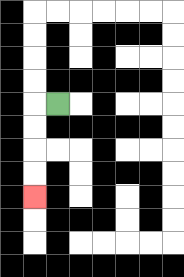{'start': '[2, 4]', 'end': '[1, 8]', 'path_directions': 'L,D,D,D,D', 'path_coordinates': '[[2, 4], [1, 4], [1, 5], [1, 6], [1, 7], [1, 8]]'}